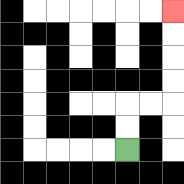{'start': '[5, 6]', 'end': '[7, 0]', 'path_directions': 'U,U,R,R,U,U,U,U', 'path_coordinates': '[[5, 6], [5, 5], [5, 4], [6, 4], [7, 4], [7, 3], [7, 2], [7, 1], [7, 0]]'}